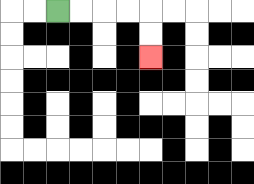{'start': '[2, 0]', 'end': '[6, 2]', 'path_directions': 'R,R,R,R,D,D', 'path_coordinates': '[[2, 0], [3, 0], [4, 0], [5, 0], [6, 0], [6, 1], [6, 2]]'}